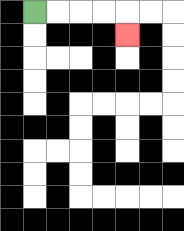{'start': '[1, 0]', 'end': '[5, 1]', 'path_directions': 'R,R,R,R,D', 'path_coordinates': '[[1, 0], [2, 0], [3, 0], [4, 0], [5, 0], [5, 1]]'}